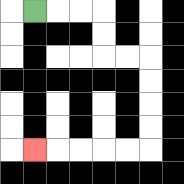{'start': '[1, 0]', 'end': '[1, 6]', 'path_directions': 'R,R,R,D,D,R,R,D,D,D,D,L,L,L,L,L', 'path_coordinates': '[[1, 0], [2, 0], [3, 0], [4, 0], [4, 1], [4, 2], [5, 2], [6, 2], [6, 3], [6, 4], [6, 5], [6, 6], [5, 6], [4, 6], [3, 6], [2, 6], [1, 6]]'}